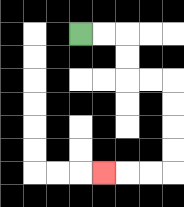{'start': '[3, 1]', 'end': '[4, 7]', 'path_directions': 'R,R,D,D,R,R,D,D,D,D,L,L,L', 'path_coordinates': '[[3, 1], [4, 1], [5, 1], [5, 2], [5, 3], [6, 3], [7, 3], [7, 4], [7, 5], [7, 6], [7, 7], [6, 7], [5, 7], [4, 7]]'}